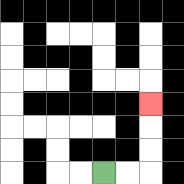{'start': '[4, 7]', 'end': '[6, 4]', 'path_directions': 'R,R,U,U,U', 'path_coordinates': '[[4, 7], [5, 7], [6, 7], [6, 6], [6, 5], [6, 4]]'}